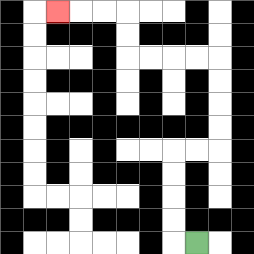{'start': '[8, 10]', 'end': '[2, 0]', 'path_directions': 'L,U,U,U,U,R,R,U,U,U,U,L,L,L,L,U,U,L,L,L', 'path_coordinates': '[[8, 10], [7, 10], [7, 9], [7, 8], [7, 7], [7, 6], [8, 6], [9, 6], [9, 5], [9, 4], [9, 3], [9, 2], [8, 2], [7, 2], [6, 2], [5, 2], [5, 1], [5, 0], [4, 0], [3, 0], [2, 0]]'}